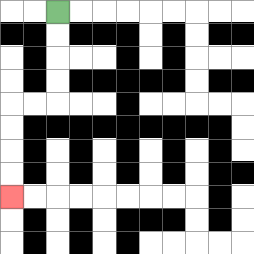{'start': '[2, 0]', 'end': '[0, 8]', 'path_directions': 'D,D,D,D,L,L,D,D,D,D', 'path_coordinates': '[[2, 0], [2, 1], [2, 2], [2, 3], [2, 4], [1, 4], [0, 4], [0, 5], [0, 6], [0, 7], [0, 8]]'}